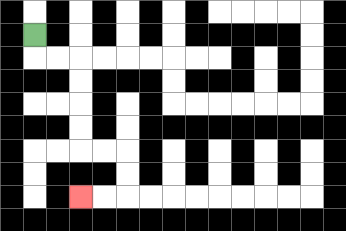{'start': '[1, 1]', 'end': '[3, 8]', 'path_directions': 'D,R,R,D,D,D,D,R,R,D,D,L,L', 'path_coordinates': '[[1, 1], [1, 2], [2, 2], [3, 2], [3, 3], [3, 4], [3, 5], [3, 6], [4, 6], [5, 6], [5, 7], [5, 8], [4, 8], [3, 8]]'}